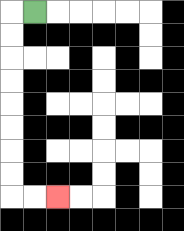{'start': '[1, 0]', 'end': '[2, 8]', 'path_directions': 'L,D,D,D,D,D,D,D,D,R,R', 'path_coordinates': '[[1, 0], [0, 0], [0, 1], [0, 2], [0, 3], [0, 4], [0, 5], [0, 6], [0, 7], [0, 8], [1, 8], [2, 8]]'}